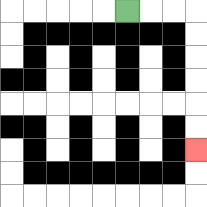{'start': '[5, 0]', 'end': '[8, 6]', 'path_directions': 'R,R,R,D,D,D,D,D,D', 'path_coordinates': '[[5, 0], [6, 0], [7, 0], [8, 0], [8, 1], [8, 2], [8, 3], [8, 4], [8, 5], [8, 6]]'}